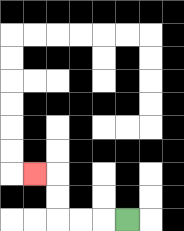{'start': '[5, 9]', 'end': '[1, 7]', 'path_directions': 'L,L,L,U,U,L', 'path_coordinates': '[[5, 9], [4, 9], [3, 9], [2, 9], [2, 8], [2, 7], [1, 7]]'}